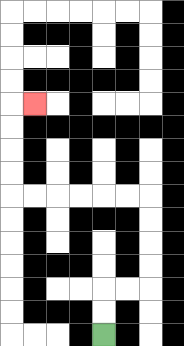{'start': '[4, 14]', 'end': '[1, 4]', 'path_directions': 'U,U,R,R,U,U,U,U,L,L,L,L,L,L,U,U,U,U,R', 'path_coordinates': '[[4, 14], [4, 13], [4, 12], [5, 12], [6, 12], [6, 11], [6, 10], [6, 9], [6, 8], [5, 8], [4, 8], [3, 8], [2, 8], [1, 8], [0, 8], [0, 7], [0, 6], [0, 5], [0, 4], [1, 4]]'}